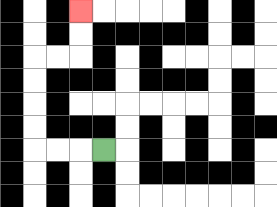{'start': '[4, 6]', 'end': '[3, 0]', 'path_directions': 'L,L,L,U,U,U,U,R,R,U,U', 'path_coordinates': '[[4, 6], [3, 6], [2, 6], [1, 6], [1, 5], [1, 4], [1, 3], [1, 2], [2, 2], [3, 2], [3, 1], [3, 0]]'}